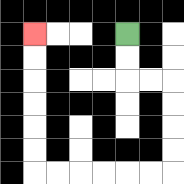{'start': '[5, 1]', 'end': '[1, 1]', 'path_directions': 'D,D,R,R,D,D,D,D,L,L,L,L,L,L,U,U,U,U,U,U', 'path_coordinates': '[[5, 1], [5, 2], [5, 3], [6, 3], [7, 3], [7, 4], [7, 5], [7, 6], [7, 7], [6, 7], [5, 7], [4, 7], [3, 7], [2, 7], [1, 7], [1, 6], [1, 5], [1, 4], [1, 3], [1, 2], [1, 1]]'}